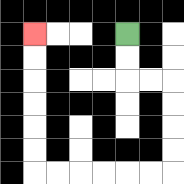{'start': '[5, 1]', 'end': '[1, 1]', 'path_directions': 'D,D,R,R,D,D,D,D,L,L,L,L,L,L,U,U,U,U,U,U', 'path_coordinates': '[[5, 1], [5, 2], [5, 3], [6, 3], [7, 3], [7, 4], [7, 5], [7, 6], [7, 7], [6, 7], [5, 7], [4, 7], [3, 7], [2, 7], [1, 7], [1, 6], [1, 5], [1, 4], [1, 3], [1, 2], [1, 1]]'}